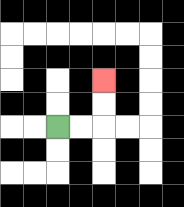{'start': '[2, 5]', 'end': '[4, 3]', 'path_directions': 'R,R,U,U', 'path_coordinates': '[[2, 5], [3, 5], [4, 5], [4, 4], [4, 3]]'}